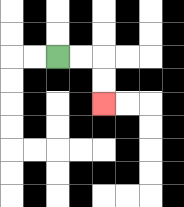{'start': '[2, 2]', 'end': '[4, 4]', 'path_directions': 'R,R,D,D', 'path_coordinates': '[[2, 2], [3, 2], [4, 2], [4, 3], [4, 4]]'}